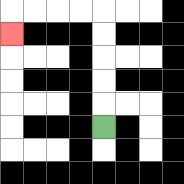{'start': '[4, 5]', 'end': '[0, 1]', 'path_directions': 'U,U,U,U,U,L,L,L,L,D', 'path_coordinates': '[[4, 5], [4, 4], [4, 3], [4, 2], [4, 1], [4, 0], [3, 0], [2, 0], [1, 0], [0, 0], [0, 1]]'}